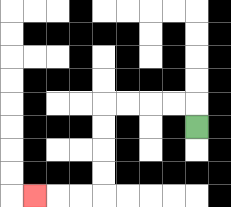{'start': '[8, 5]', 'end': '[1, 8]', 'path_directions': 'U,L,L,L,L,D,D,D,D,L,L,L', 'path_coordinates': '[[8, 5], [8, 4], [7, 4], [6, 4], [5, 4], [4, 4], [4, 5], [4, 6], [4, 7], [4, 8], [3, 8], [2, 8], [1, 8]]'}